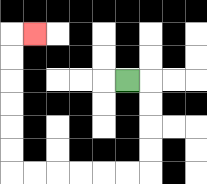{'start': '[5, 3]', 'end': '[1, 1]', 'path_directions': 'R,D,D,D,D,L,L,L,L,L,L,U,U,U,U,U,U,R', 'path_coordinates': '[[5, 3], [6, 3], [6, 4], [6, 5], [6, 6], [6, 7], [5, 7], [4, 7], [3, 7], [2, 7], [1, 7], [0, 7], [0, 6], [0, 5], [0, 4], [0, 3], [0, 2], [0, 1], [1, 1]]'}